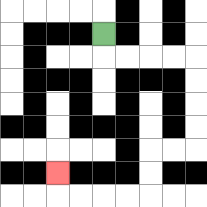{'start': '[4, 1]', 'end': '[2, 7]', 'path_directions': 'D,R,R,R,R,D,D,D,D,L,L,D,D,L,L,L,L,U', 'path_coordinates': '[[4, 1], [4, 2], [5, 2], [6, 2], [7, 2], [8, 2], [8, 3], [8, 4], [8, 5], [8, 6], [7, 6], [6, 6], [6, 7], [6, 8], [5, 8], [4, 8], [3, 8], [2, 8], [2, 7]]'}